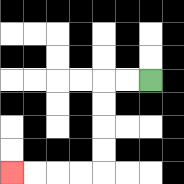{'start': '[6, 3]', 'end': '[0, 7]', 'path_directions': 'L,L,D,D,D,D,L,L,L,L', 'path_coordinates': '[[6, 3], [5, 3], [4, 3], [4, 4], [4, 5], [4, 6], [4, 7], [3, 7], [2, 7], [1, 7], [0, 7]]'}